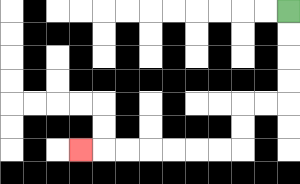{'start': '[12, 0]', 'end': '[3, 6]', 'path_directions': 'D,D,D,D,L,L,D,D,L,L,L,L,L,L,L', 'path_coordinates': '[[12, 0], [12, 1], [12, 2], [12, 3], [12, 4], [11, 4], [10, 4], [10, 5], [10, 6], [9, 6], [8, 6], [7, 6], [6, 6], [5, 6], [4, 6], [3, 6]]'}